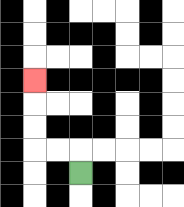{'start': '[3, 7]', 'end': '[1, 3]', 'path_directions': 'U,L,L,U,U,U', 'path_coordinates': '[[3, 7], [3, 6], [2, 6], [1, 6], [1, 5], [1, 4], [1, 3]]'}